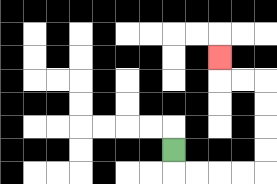{'start': '[7, 6]', 'end': '[9, 2]', 'path_directions': 'D,R,R,R,R,U,U,U,U,L,L,U', 'path_coordinates': '[[7, 6], [7, 7], [8, 7], [9, 7], [10, 7], [11, 7], [11, 6], [11, 5], [11, 4], [11, 3], [10, 3], [9, 3], [9, 2]]'}